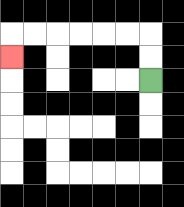{'start': '[6, 3]', 'end': '[0, 2]', 'path_directions': 'U,U,L,L,L,L,L,L,D', 'path_coordinates': '[[6, 3], [6, 2], [6, 1], [5, 1], [4, 1], [3, 1], [2, 1], [1, 1], [0, 1], [0, 2]]'}